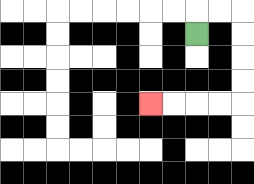{'start': '[8, 1]', 'end': '[6, 4]', 'path_directions': 'U,R,R,D,D,D,D,L,L,L,L', 'path_coordinates': '[[8, 1], [8, 0], [9, 0], [10, 0], [10, 1], [10, 2], [10, 3], [10, 4], [9, 4], [8, 4], [7, 4], [6, 4]]'}